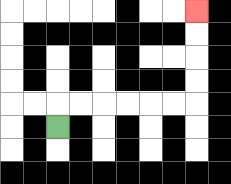{'start': '[2, 5]', 'end': '[8, 0]', 'path_directions': 'U,R,R,R,R,R,R,U,U,U,U', 'path_coordinates': '[[2, 5], [2, 4], [3, 4], [4, 4], [5, 4], [6, 4], [7, 4], [8, 4], [8, 3], [8, 2], [8, 1], [8, 0]]'}